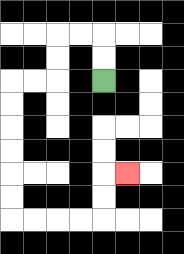{'start': '[4, 3]', 'end': '[5, 7]', 'path_directions': 'U,U,L,L,D,D,L,L,D,D,D,D,D,D,R,R,R,R,U,U,R', 'path_coordinates': '[[4, 3], [4, 2], [4, 1], [3, 1], [2, 1], [2, 2], [2, 3], [1, 3], [0, 3], [0, 4], [0, 5], [0, 6], [0, 7], [0, 8], [0, 9], [1, 9], [2, 9], [3, 9], [4, 9], [4, 8], [4, 7], [5, 7]]'}